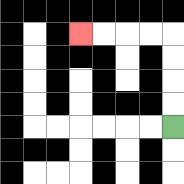{'start': '[7, 5]', 'end': '[3, 1]', 'path_directions': 'U,U,U,U,L,L,L,L', 'path_coordinates': '[[7, 5], [7, 4], [7, 3], [7, 2], [7, 1], [6, 1], [5, 1], [4, 1], [3, 1]]'}